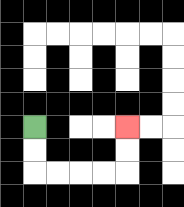{'start': '[1, 5]', 'end': '[5, 5]', 'path_directions': 'D,D,R,R,R,R,U,U', 'path_coordinates': '[[1, 5], [1, 6], [1, 7], [2, 7], [3, 7], [4, 7], [5, 7], [5, 6], [5, 5]]'}